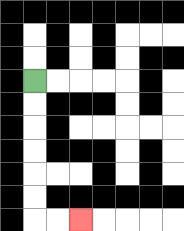{'start': '[1, 3]', 'end': '[3, 9]', 'path_directions': 'D,D,D,D,D,D,R,R', 'path_coordinates': '[[1, 3], [1, 4], [1, 5], [1, 6], [1, 7], [1, 8], [1, 9], [2, 9], [3, 9]]'}